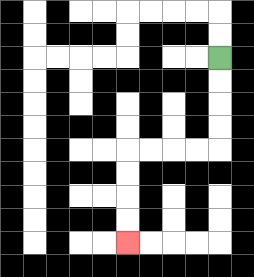{'start': '[9, 2]', 'end': '[5, 10]', 'path_directions': 'D,D,D,D,L,L,L,L,D,D,D,D', 'path_coordinates': '[[9, 2], [9, 3], [9, 4], [9, 5], [9, 6], [8, 6], [7, 6], [6, 6], [5, 6], [5, 7], [5, 8], [5, 9], [5, 10]]'}